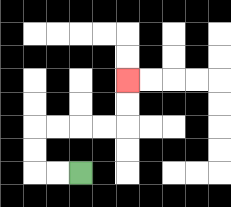{'start': '[3, 7]', 'end': '[5, 3]', 'path_directions': 'L,L,U,U,R,R,R,R,U,U', 'path_coordinates': '[[3, 7], [2, 7], [1, 7], [1, 6], [1, 5], [2, 5], [3, 5], [4, 5], [5, 5], [5, 4], [5, 3]]'}